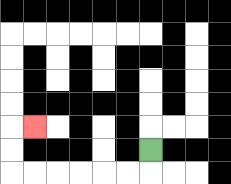{'start': '[6, 6]', 'end': '[1, 5]', 'path_directions': 'D,L,L,L,L,L,L,U,U,R', 'path_coordinates': '[[6, 6], [6, 7], [5, 7], [4, 7], [3, 7], [2, 7], [1, 7], [0, 7], [0, 6], [0, 5], [1, 5]]'}